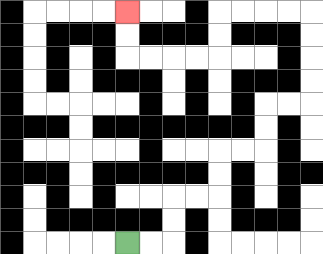{'start': '[5, 10]', 'end': '[5, 0]', 'path_directions': 'R,R,U,U,R,R,U,U,R,R,U,U,R,R,U,U,U,U,L,L,L,L,D,D,L,L,L,L,U,U', 'path_coordinates': '[[5, 10], [6, 10], [7, 10], [7, 9], [7, 8], [8, 8], [9, 8], [9, 7], [9, 6], [10, 6], [11, 6], [11, 5], [11, 4], [12, 4], [13, 4], [13, 3], [13, 2], [13, 1], [13, 0], [12, 0], [11, 0], [10, 0], [9, 0], [9, 1], [9, 2], [8, 2], [7, 2], [6, 2], [5, 2], [5, 1], [5, 0]]'}